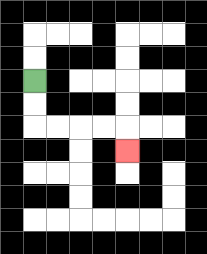{'start': '[1, 3]', 'end': '[5, 6]', 'path_directions': 'D,D,R,R,R,R,D', 'path_coordinates': '[[1, 3], [1, 4], [1, 5], [2, 5], [3, 5], [4, 5], [5, 5], [5, 6]]'}